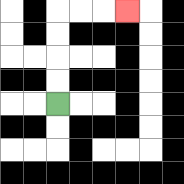{'start': '[2, 4]', 'end': '[5, 0]', 'path_directions': 'U,U,U,U,R,R,R', 'path_coordinates': '[[2, 4], [2, 3], [2, 2], [2, 1], [2, 0], [3, 0], [4, 0], [5, 0]]'}